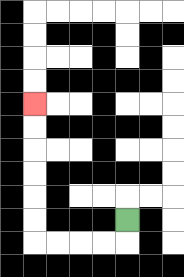{'start': '[5, 9]', 'end': '[1, 4]', 'path_directions': 'D,L,L,L,L,U,U,U,U,U,U', 'path_coordinates': '[[5, 9], [5, 10], [4, 10], [3, 10], [2, 10], [1, 10], [1, 9], [1, 8], [1, 7], [1, 6], [1, 5], [1, 4]]'}